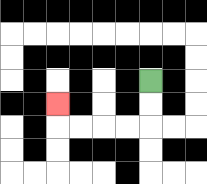{'start': '[6, 3]', 'end': '[2, 4]', 'path_directions': 'D,D,L,L,L,L,U', 'path_coordinates': '[[6, 3], [6, 4], [6, 5], [5, 5], [4, 5], [3, 5], [2, 5], [2, 4]]'}